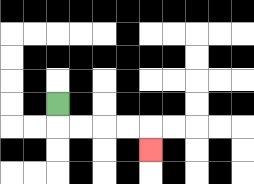{'start': '[2, 4]', 'end': '[6, 6]', 'path_directions': 'D,R,R,R,R,D', 'path_coordinates': '[[2, 4], [2, 5], [3, 5], [4, 5], [5, 5], [6, 5], [6, 6]]'}